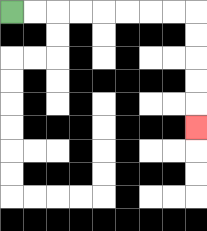{'start': '[0, 0]', 'end': '[8, 5]', 'path_directions': 'R,R,R,R,R,R,R,R,D,D,D,D,D', 'path_coordinates': '[[0, 0], [1, 0], [2, 0], [3, 0], [4, 0], [5, 0], [6, 0], [7, 0], [8, 0], [8, 1], [8, 2], [8, 3], [8, 4], [8, 5]]'}